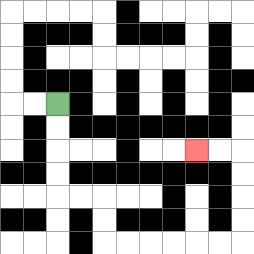{'start': '[2, 4]', 'end': '[8, 6]', 'path_directions': 'D,D,D,D,R,R,D,D,R,R,R,R,R,R,U,U,U,U,L,L', 'path_coordinates': '[[2, 4], [2, 5], [2, 6], [2, 7], [2, 8], [3, 8], [4, 8], [4, 9], [4, 10], [5, 10], [6, 10], [7, 10], [8, 10], [9, 10], [10, 10], [10, 9], [10, 8], [10, 7], [10, 6], [9, 6], [8, 6]]'}